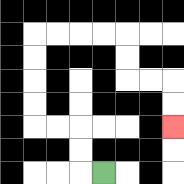{'start': '[4, 7]', 'end': '[7, 5]', 'path_directions': 'L,U,U,L,L,U,U,U,U,R,R,R,R,D,D,R,R,D,D', 'path_coordinates': '[[4, 7], [3, 7], [3, 6], [3, 5], [2, 5], [1, 5], [1, 4], [1, 3], [1, 2], [1, 1], [2, 1], [3, 1], [4, 1], [5, 1], [5, 2], [5, 3], [6, 3], [7, 3], [7, 4], [7, 5]]'}